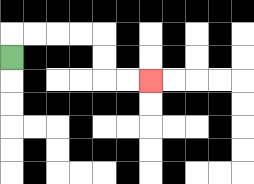{'start': '[0, 2]', 'end': '[6, 3]', 'path_directions': 'U,R,R,R,R,D,D,R,R', 'path_coordinates': '[[0, 2], [0, 1], [1, 1], [2, 1], [3, 1], [4, 1], [4, 2], [4, 3], [5, 3], [6, 3]]'}